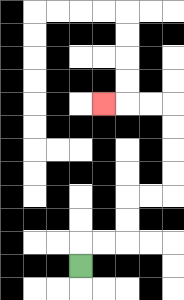{'start': '[3, 11]', 'end': '[4, 4]', 'path_directions': 'U,R,R,U,U,R,R,U,U,U,U,L,L,L', 'path_coordinates': '[[3, 11], [3, 10], [4, 10], [5, 10], [5, 9], [5, 8], [6, 8], [7, 8], [7, 7], [7, 6], [7, 5], [7, 4], [6, 4], [5, 4], [4, 4]]'}